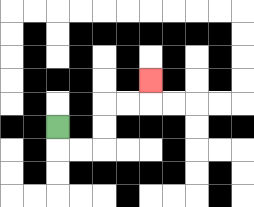{'start': '[2, 5]', 'end': '[6, 3]', 'path_directions': 'D,R,R,U,U,R,R,U', 'path_coordinates': '[[2, 5], [2, 6], [3, 6], [4, 6], [4, 5], [4, 4], [5, 4], [6, 4], [6, 3]]'}